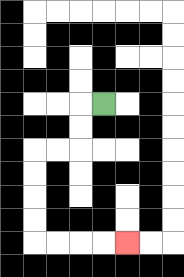{'start': '[4, 4]', 'end': '[5, 10]', 'path_directions': 'L,D,D,L,L,D,D,D,D,R,R,R,R', 'path_coordinates': '[[4, 4], [3, 4], [3, 5], [3, 6], [2, 6], [1, 6], [1, 7], [1, 8], [1, 9], [1, 10], [2, 10], [3, 10], [4, 10], [5, 10]]'}